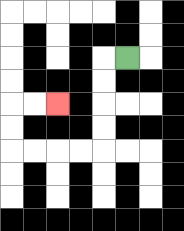{'start': '[5, 2]', 'end': '[2, 4]', 'path_directions': 'L,D,D,D,D,L,L,L,L,U,U,R,R', 'path_coordinates': '[[5, 2], [4, 2], [4, 3], [4, 4], [4, 5], [4, 6], [3, 6], [2, 6], [1, 6], [0, 6], [0, 5], [0, 4], [1, 4], [2, 4]]'}